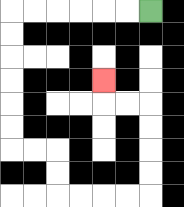{'start': '[6, 0]', 'end': '[4, 3]', 'path_directions': 'L,L,L,L,L,L,D,D,D,D,D,D,R,R,D,D,R,R,R,R,U,U,U,U,L,L,U', 'path_coordinates': '[[6, 0], [5, 0], [4, 0], [3, 0], [2, 0], [1, 0], [0, 0], [0, 1], [0, 2], [0, 3], [0, 4], [0, 5], [0, 6], [1, 6], [2, 6], [2, 7], [2, 8], [3, 8], [4, 8], [5, 8], [6, 8], [6, 7], [6, 6], [6, 5], [6, 4], [5, 4], [4, 4], [4, 3]]'}